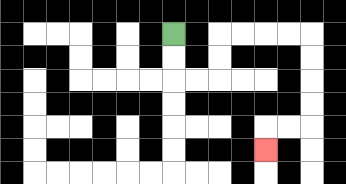{'start': '[7, 1]', 'end': '[11, 6]', 'path_directions': 'D,D,R,R,U,U,R,R,R,R,D,D,D,D,L,L,D', 'path_coordinates': '[[7, 1], [7, 2], [7, 3], [8, 3], [9, 3], [9, 2], [9, 1], [10, 1], [11, 1], [12, 1], [13, 1], [13, 2], [13, 3], [13, 4], [13, 5], [12, 5], [11, 5], [11, 6]]'}